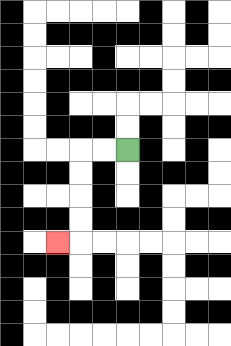{'start': '[5, 6]', 'end': '[2, 10]', 'path_directions': 'L,L,D,D,D,D,L', 'path_coordinates': '[[5, 6], [4, 6], [3, 6], [3, 7], [3, 8], [3, 9], [3, 10], [2, 10]]'}